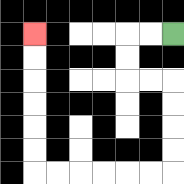{'start': '[7, 1]', 'end': '[1, 1]', 'path_directions': 'L,L,D,D,R,R,D,D,D,D,L,L,L,L,L,L,U,U,U,U,U,U', 'path_coordinates': '[[7, 1], [6, 1], [5, 1], [5, 2], [5, 3], [6, 3], [7, 3], [7, 4], [7, 5], [7, 6], [7, 7], [6, 7], [5, 7], [4, 7], [3, 7], [2, 7], [1, 7], [1, 6], [1, 5], [1, 4], [1, 3], [1, 2], [1, 1]]'}